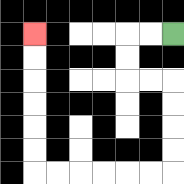{'start': '[7, 1]', 'end': '[1, 1]', 'path_directions': 'L,L,D,D,R,R,D,D,D,D,L,L,L,L,L,L,U,U,U,U,U,U', 'path_coordinates': '[[7, 1], [6, 1], [5, 1], [5, 2], [5, 3], [6, 3], [7, 3], [7, 4], [7, 5], [7, 6], [7, 7], [6, 7], [5, 7], [4, 7], [3, 7], [2, 7], [1, 7], [1, 6], [1, 5], [1, 4], [1, 3], [1, 2], [1, 1]]'}